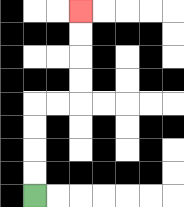{'start': '[1, 8]', 'end': '[3, 0]', 'path_directions': 'U,U,U,U,R,R,U,U,U,U', 'path_coordinates': '[[1, 8], [1, 7], [1, 6], [1, 5], [1, 4], [2, 4], [3, 4], [3, 3], [3, 2], [3, 1], [3, 0]]'}